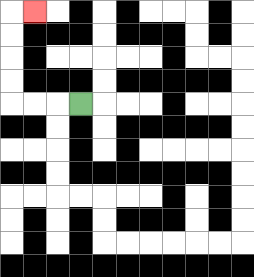{'start': '[3, 4]', 'end': '[1, 0]', 'path_directions': 'L,L,L,U,U,U,U,R', 'path_coordinates': '[[3, 4], [2, 4], [1, 4], [0, 4], [0, 3], [0, 2], [0, 1], [0, 0], [1, 0]]'}